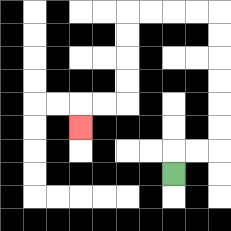{'start': '[7, 7]', 'end': '[3, 5]', 'path_directions': 'U,R,R,U,U,U,U,U,U,L,L,L,L,D,D,D,D,L,L,D', 'path_coordinates': '[[7, 7], [7, 6], [8, 6], [9, 6], [9, 5], [9, 4], [9, 3], [9, 2], [9, 1], [9, 0], [8, 0], [7, 0], [6, 0], [5, 0], [5, 1], [5, 2], [5, 3], [5, 4], [4, 4], [3, 4], [3, 5]]'}